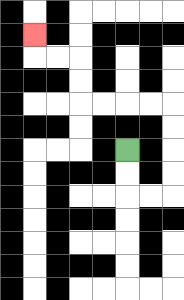{'start': '[5, 6]', 'end': '[1, 1]', 'path_directions': 'D,D,R,R,U,U,U,U,L,L,L,L,U,U,L,L,U', 'path_coordinates': '[[5, 6], [5, 7], [5, 8], [6, 8], [7, 8], [7, 7], [7, 6], [7, 5], [7, 4], [6, 4], [5, 4], [4, 4], [3, 4], [3, 3], [3, 2], [2, 2], [1, 2], [1, 1]]'}